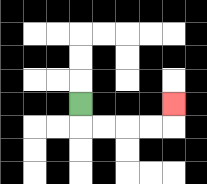{'start': '[3, 4]', 'end': '[7, 4]', 'path_directions': 'D,R,R,R,R,U', 'path_coordinates': '[[3, 4], [3, 5], [4, 5], [5, 5], [6, 5], [7, 5], [7, 4]]'}